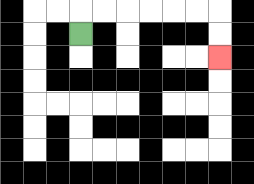{'start': '[3, 1]', 'end': '[9, 2]', 'path_directions': 'U,R,R,R,R,R,R,D,D', 'path_coordinates': '[[3, 1], [3, 0], [4, 0], [5, 0], [6, 0], [7, 0], [8, 0], [9, 0], [9, 1], [9, 2]]'}